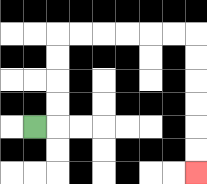{'start': '[1, 5]', 'end': '[8, 7]', 'path_directions': 'R,U,U,U,U,R,R,R,R,R,R,D,D,D,D,D,D', 'path_coordinates': '[[1, 5], [2, 5], [2, 4], [2, 3], [2, 2], [2, 1], [3, 1], [4, 1], [5, 1], [6, 1], [7, 1], [8, 1], [8, 2], [8, 3], [8, 4], [8, 5], [8, 6], [8, 7]]'}